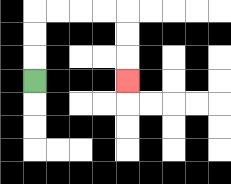{'start': '[1, 3]', 'end': '[5, 3]', 'path_directions': 'U,U,U,R,R,R,R,D,D,D', 'path_coordinates': '[[1, 3], [1, 2], [1, 1], [1, 0], [2, 0], [3, 0], [4, 0], [5, 0], [5, 1], [5, 2], [5, 3]]'}